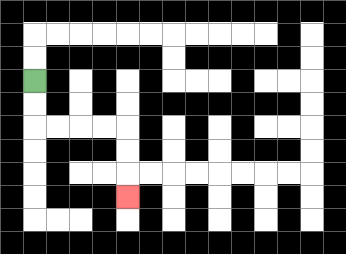{'start': '[1, 3]', 'end': '[5, 8]', 'path_directions': 'D,D,R,R,R,R,D,D,D', 'path_coordinates': '[[1, 3], [1, 4], [1, 5], [2, 5], [3, 5], [4, 5], [5, 5], [5, 6], [5, 7], [5, 8]]'}